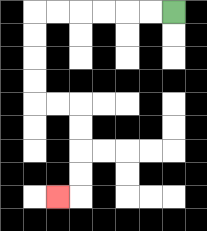{'start': '[7, 0]', 'end': '[2, 8]', 'path_directions': 'L,L,L,L,L,L,D,D,D,D,R,R,D,D,D,D,L', 'path_coordinates': '[[7, 0], [6, 0], [5, 0], [4, 0], [3, 0], [2, 0], [1, 0], [1, 1], [1, 2], [1, 3], [1, 4], [2, 4], [3, 4], [3, 5], [3, 6], [3, 7], [3, 8], [2, 8]]'}